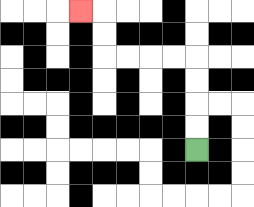{'start': '[8, 6]', 'end': '[3, 0]', 'path_directions': 'U,U,U,U,L,L,L,L,U,U,L', 'path_coordinates': '[[8, 6], [8, 5], [8, 4], [8, 3], [8, 2], [7, 2], [6, 2], [5, 2], [4, 2], [4, 1], [4, 0], [3, 0]]'}